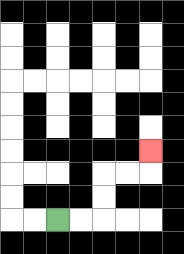{'start': '[2, 9]', 'end': '[6, 6]', 'path_directions': 'R,R,U,U,R,R,U', 'path_coordinates': '[[2, 9], [3, 9], [4, 9], [4, 8], [4, 7], [5, 7], [6, 7], [6, 6]]'}